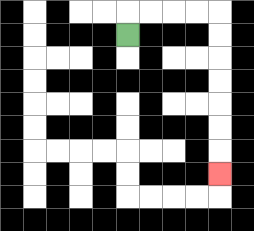{'start': '[5, 1]', 'end': '[9, 7]', 'path_directions': 'U,R,R,R,R,D,D,D,D,D,D,D', 'path_coordinates': '[[5, 1], [5, 0], [6, 0], [7, 0], [8, 0], [9, 0], [9, 1], [9, 2], [9, 3], [9, 4], [9, 5], [9, 6], [9, 7]]'}